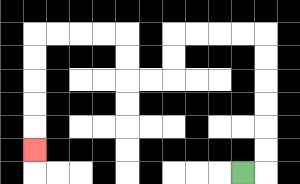{'start': '[10, 7]', 'end': '[1, 6]', 'path_directions': 'R,U,U,U,U,U,U,L,L,L,L,D,D,L,L,U,U,L,L,L,L,D,D,D,D,D', 'path_coordinates': '[[10, 7], [11, 7], [11, 6], [11, 5], [11, 4], [11, 3], [11, 2], [11, 1], [10, 1], [9, 1], [8, 1], [7, 1], [7, 2], [7, 3], [6, 3], [5, 3], [5, 2], [5, 1], [4, 1], [3, 1], [2, 1], [1, 1], [1, 2], [1, 3], [1, 4], [1, 5], [1, 6]]'}